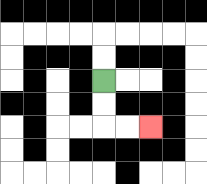{'start': '[4, 3]', 'end': '[6, 5]', 'path_directions': 'D,D,R,R', 'path_coordinates': '[[4, 3], [4, 4], [4, 5], [5, 5], [6, 5]]'}